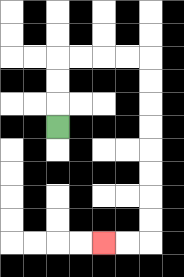{'start': '[2, 5]', 'end': '[4, 10]', 'path_directions': 'U,U,U,R,R,R,R,D,D,D,D,D,D,D,D,L,L', 'path_coordinates': '[[2, 5], [2, 4], [2, 3], [2, 2], [3, 2], [4, 2], [5, 2], [6, 2], [6, 3], [6, 4], [6, 5], [6, 6], [6, 7], [6, 8], [6, 9], [6, 10], [5, 10], [4, 10]]'}